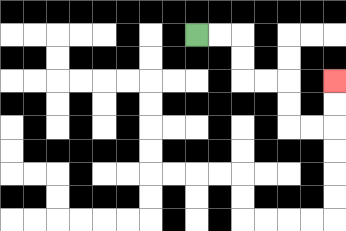{'start': '[8, 1]', 'end': '[14, 3]', 'path_directions': 'R,R,D,D,R,R,D,D,R,R,U,U', 'path_coordinates': '[[8, 1], [9, 1], [10, 1], [10, 2], [10, 3], [11, 3], [12, 3], [12, 4], [12, 5], [13, 5], [14, 5], [14, 4], [14, 3]]'}